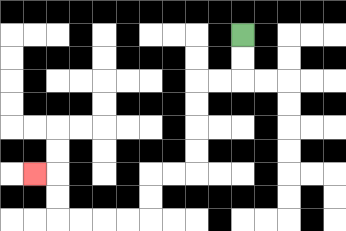{'start': '[10, 1]', 'end': '[1, 7]', 'path_directions': 'D,D,L,L,D,D,D,D,L,L,D,D,L,L,L,L,U,U,L', 'path_coordinates': '[[10, 1], [10, 2], [10, 3], [9, 3], [8, 3], [8, 4], [8, 5], [8, 6], [8, 7], [7, 7], [6, 7], [6, 8], [6, 9], [5, 9], [4, 9], [3, 9], [2, 9], [2, 8], [2, 7], [1, 7]]'}